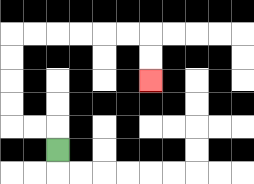{'start': '[2, 6]', 'end': '[6, 3]', 'path_directions': 'U,L,L,U,U,U,U,R,R,R,R,R,R,D,D', 'path_coordinates': '[[2, 6], [2, 5], [1, 5], [0, 5], [0, 4], [0, 3], [0, 2], [0, 1], [1, 1], [2, 1], [3, 1], [4, 1], [5, 1], [6, 1], [6, 2], [6, 3]]'}